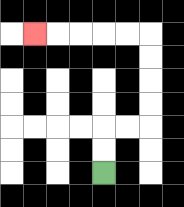{'start': '[4, 7]', 'end': '[1, 1]', 'path_directions': 'U,U,R,R,U,U,U,U,L,L,L,L,L', 'path_coordinates': '[[4, 7], [4, 6], [4, 5], [5, 5], [6, 5], [6, 4], [6, 3], [6, 2], [6, 1], [5, 1], [4, 1], [3, 1], [2, 1], [1, 1]]'}